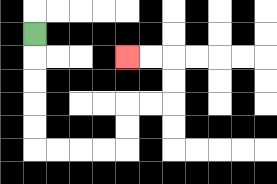{'start': '[1, 1]', 'end': '[5, 2]', 'path_directions': 'D,D,D,D,D,R,R,R,R,U,U,R,R,U,U,L,L', 'path_coordinates': '[[1, 1], [1, 2], [1, 3], [1, 4], [1, 5], [1, 6], [2, 6], [3, 6], [4, 6], [5, 6], [5, 5], [5, 4], [6, 4], [7, 4], [7, 3], [7, 2], [6, 2], [5, 2]]'}